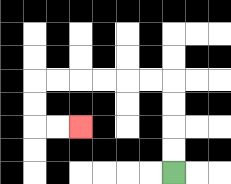{'start': '[7, 7]', 'end': '[3, 5]', 'path_directions': 'U,U,U,U,L,L,L,L,L,L,D,D,R,R', 'path_coordinates': '[[7, 7], [7, 6], [7, 5], [7, 4], [7, 3], [6, 3], [5, 3], [4, 3], [3, 3], [2, 3], [1, 3], [1, 4], [1, 5], [2, 5], [3, 5]]'}